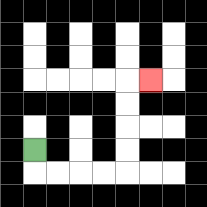{'start': '[1, 6]', 'end': '[6, 3]', 'path_directions': 'D,R,R,R,R,U,U,U,U,R', 'path_coordinates': '[[1, 6], [1, 7], [2, 7], [3, 7], [4, 7], [5, 7], [5, 6], [5, 5], [5, 4], [5, 3], [6, 3]]'}